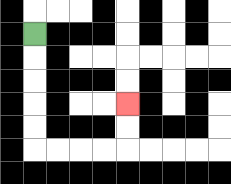{'start': '[1, 1]', 'end': '[5, 4]', 'path_directions': 'D,D,D,D,D,R,R,R,R,U,U', 'path_coordinates': '[[1, 1], [1, 2], [1, 3], [1, 4], [1, 5], [1, 6], [2, 6], [3, 6], [4, 6], [5, 6], [5, 5], [5, 4]]'}